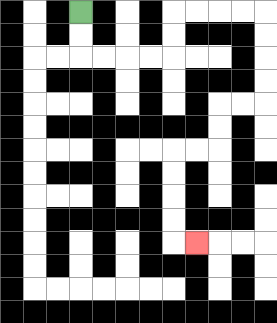{'start': '[3, 0]', 'end': '[8, 10]', 'path_directions': 'D,D,R,R,R,R,U,U,R,R,R,R,D,D,D,D,L,L,D,D,L,L,D,D,D,D,R', 'path_coordinates': '[[3, 0], [3, 1], [3, 2], [4, 2], [5, 2], [6, 2], [7, 2], [7, 1], [7, 0], [8, 0], [9, 0], [10, 0], [11, 0], [11, 1], [11, 2], [11, 3], [11, 4], [10, 4], [9, 4], [9, 5], [9, 6], [8, 6], [7, 6], [7, 7], [7, 8], [7, 9], [7, 10], [8, 10]]'}